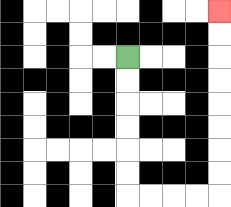{'start': '[5, 2]', 'end': '[9, 0]', 'path_directions': 'D,D,D,D,D,D,R,R,R,R,U,U,U,U,U,U,U,U', 'path_coordinates': '[[5, 2], [5, 3], [5, 4], [5, 5], [5, 6], [5, 7], [5, 8], [6, 8], [7, 8], [8, 8], [9, 8], [9, 7], [9, 6], [9, 5], [9, 4], [9, 3], [9, 2], [9, 1], [9, 0]]'}